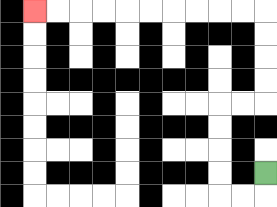{'start': '[11, 7]', 'end': '[1, 0]', 'path_directions': 'D,L,L,U,U,U,U,R,R,U,U,U,U,L,L,L,L,L,L,L,L,L,L', 'path_coordinates': '[[11, 7], [11, 8], [10, 8], [9, 8], [9, 7], [9, 6], [9, 5], [9, 4], [10, 4], [11, 4], [11, 3], [11, 2], [11, 1], [11, 0], [10, 0], [9, 0], [8, 0], [7, 0], [6, 0], [5, 0], [4, 0], [3, 0], [2, 0], [1, 0]]'}